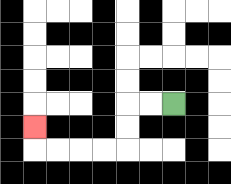{'start': '[7, 4]', 'end': '[1, 5]', 'path_directions': 'L,L,D,D,L,L,L,L,U', 'path_coordinates': '[[7, 4], [6, 4], [5, 4], [5, 5], [5, 6], [4, 6], [3, 6], [2, 6], [1, 6], [1, 5]]'}